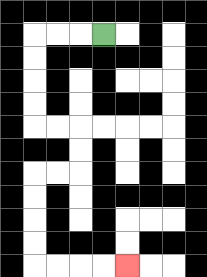{'start': '[4, 1]', 'end': '[5, 11]', 'path_directions': 'L,L,L,D,D,D,D,R,R,D,D,L,L,D,D,D,D,R,R,R,R', 'path_coordinates': '[[4, 1], [3, 1], [2, 1], [1, 1], [1, 2], [1, 3], [1, 4], [1, 5], [2, 5], [3, 5], [3, 6], [3, 7], [2, 7], [1, 7], [1, 8], [1, 9], [1, 10], [1, 11], [2, 11], [3, 11], [4, 11], [5, 11]]'}